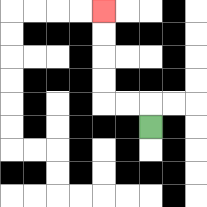{'start': '[6, 5]', 'end': '[4, 0]', 'path_directions': 'U,L,L,U,U,U,U', 'path_coordinates': '[[6, 5], [6, 4], [5, 4], [4, 4], [4, 3], [4, 2], [4, 1], [4, 0]]'}